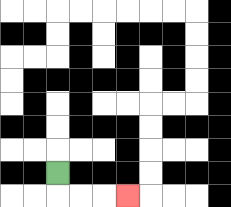{'start': '[2, 7]', 'end': '[5, 8]', 'path_directions': 'D,R,R,R', 'path_coordinates': '[[2, 7], [2, 8], [3, 8], [4, 8], [5, 8]]'}